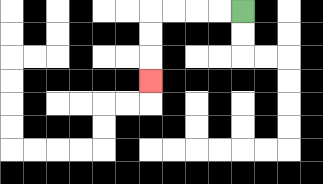{'start': '[10, 0]', 'end': '[6, 3]', 'path_directions': 'L,L,L,L,D,D,D', 'path_coordinates': '[[10, 0], [9, 0], [8, 0], [7, 0], [6, 0], [6, 1], [6, 2], [6, 3]]'}